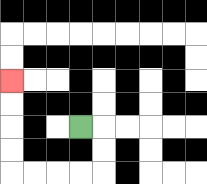{'start': '[3, 5]', 'end': '[0, 3]', 'path_directions': 'R,D,D,L,L,L,L,U,U,U,U', 'path_coordinates': '[[3, 5], [4, 5], [4, 6], [4, 7], [3, 7], [2, 7], [1, 7], [0, 7], [0, 6], [0, 5], [0, 4], [0, 3]]'}